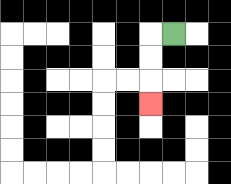{'start': '[7, 1]', 'end': '[6, 4]', 'path_directions': 'L,D,D,D', 'path_coordinates': '[[7, 1], [6, 1], [6, 2], [6, 3], [6, 4]]'}